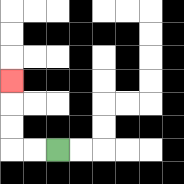{'start': '[2, 6]', 'end': '[0, 3]', 'path_directions': 'L,L,U,U,U', 'path_coordinates': '[[2, 6], [1, 6], [0, 6], [0, 5], [0, 4], [0, 3]]'}